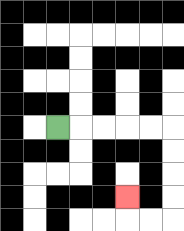{'start': '[2, 5]', 'end': '[5, 8]', 'path_directions': 'R,R,R,R,R,D,D,D,D,L,L,U', 'path_coordinates': '[[2, 5], [3, 5], [4, 5], [5, 5], [6, 5], [7, 5], [7, 6], [7, 7], [7, 8], [7, 9], [6, 9], [5, 9], [5, 8]]'}